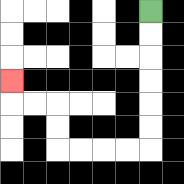{'start': '[6, 0]', 'end': '[0, 3]', 'path_directions': 'D,D,D,D,D,D,L,L,L,L,U,U,L,L,U', 'path_coordinates': '[[6, 0], [6, 1], [6, 2], [6, 3], [6, 4], [6, 5], [6, 6], [5, 6], [4, 6], [3, 6], [2, 6], [2, 5], [2, 4], [1, 4], [0, 4], [0, 3]]'}